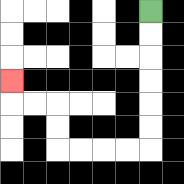{'start': '[6, 0]', 'end': '[0, 3]', 'path_directions': 'D,D,D,D,D,D,L,L,L,L,U,U,L,L,U', 'path_coordinates': '[[6, 0], [6, 1], [6, 2], [6, 3], [6, 4], [6, 5], [6, 6], [5, 6], [4, 6], [3, 6], [2, 6], [2, 5], [2, 4], [1, 4], [0, 4], [0, 3]]'}